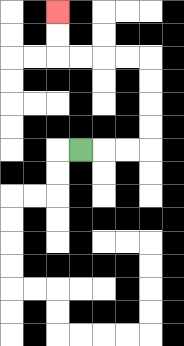{'start': '[3, 6]', 'end': '[2, 0]', 'path_directions': 'R,R,R,U,U,U,U,L,L,L,L,U,U', 'path_coordinates': '[[3, 6], [4, 6], [5, 6], [6, 6], [6, 5], [6, 4], [6, 3], [6, 2], [5, 2], [4, 2], [3, 2], [2, 2], [2, 1], [2, 0]]'}